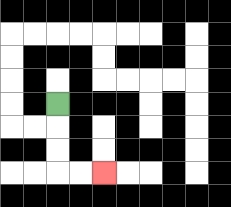{'start': '[2, 4]', 'end': '[4, 7]', 'path_directions': 'D,D,D,R,R', 'path_coordinates': '[[2, 4], [2, 5], [2, 6], [2, 7], [3, 7], [4, 7]]'}